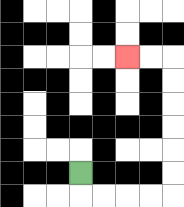{'start': '[3, 7]', 'end': '[5, 2]', 'path_directions': 'D,R,R,R,R,U,U,U,U,U,U,L,L', 'path_coordinates': '[[3, 7], [3, 8], [4, 8], [5, 8], [6, 8], [7, 8], [7, 7], [7, 6], [7, 5], [7, 4], [7, 3], [7, 2], [6, 2], [5, 2]]'}